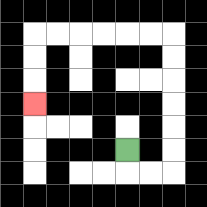{'start': '[5, 6]', 'end': '[1, 4]', 'path_directions': 'D,R,R,U,U,U,U,U,U,L,L,L,L,L,L,D,D,D', 'path_coordinates': '[[5, 6], [5, 7], [6, 7], [7, 7], [7, 6], [7, 5], [7, 4], [7, 3], [7, 2], [7, 1], [6, 1], [5, 1], [4, 1], [3, 1], [2, 1], [1, 1], [1, 2], [1, 3], [1, 4]]'}